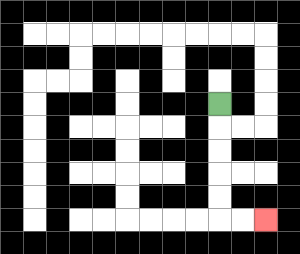{'start': '[9, 4]', 'end': '[11, 9]', 'path_directions': 'D,D,D,D,D,R,R', 'path_coordinates': '[[9, 4], [9, 5], [9, 6], [9, 7], [9, 8], [9, 9], [10, 9], [11, 9]]'}